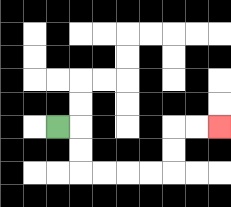{'start': '[2, 5]', 'end': '[9, 5]', 'path_directions': 'R,D,D,R,R,R,R,U,U,R,R', 'path_coordinates': '[[2, 5], [3, 5], [3, 6], [3, 7], [4, 7], [5, 7], [6, 7], [7, 7], [7, 6], [7, 5], [8, 5], [9, 5]]'}